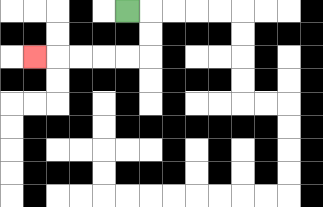{'start': '[5, 0]', 'end': '[1, 2]', 'path_directions': 'R,D,D,L,L,L,L,L', 'path_coordinates': '[[5, 0], [6, 0], [6, 1], [6, 2], [5, 2], [4, 2], [3, 2], [2, 2], [1, 2]]'}